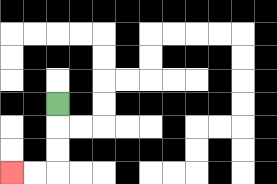{'start': '[2, 4]', 'end': '[0, 7]', 'path_directions': 'D,D,D,L,L', 'path_coordinates': '[[2, 4], [2, 5], [2, 6], [2, 7], [1, 7], [0, 7]]'}